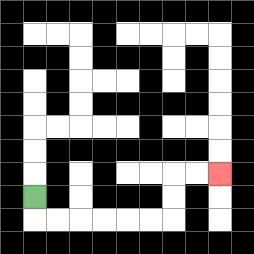{'start': '[1, 8]', 'end': '[9, 7]', 'path_directions': 'D,R,R,R,R,R,R,U,U,R,R', 'path_coordinates': '[[1, 8], [1, 9], [2, 9], [3, 9], [4, 9], [5, 9], [6, 9], [7, 9], [7, 8], [7, 7], [8, 7], [9, 7]]'}